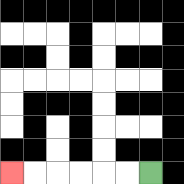{'start': '[6, 7]', 'end': '[0, 7]', 'path_directions': 'L,L,L,L,L,L', 'path_coordinates': '[[6, 7], [5, 7], [4, 7], [3, 7], [2, 7], [1, 7], [0, 7]]'}